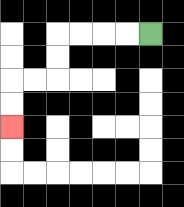{'start': '[6, 1]', 'end': '[0, 5]', 'path_directions': 'L,L,L,L,D,D,L,L,D,D', 'path_coordinates': '[[6, 1], [5, 1], [4, 1], [3, 1], [2, 1], [2, 2], [2, 3], [1, 3], [0, 3], [0, 4], [0, 5]]'}